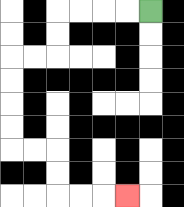{'start': '[6, 0]', 'end': '[5, 8]', 'path_directions': 'L,L,L,L,D,D,L,L,D,D,D,D,R,R,D,D,R,R,R', 'path_coordinates': '[[6, 0], [5, 0], [4, 0], [3, 0], [2, 0], [2, 1], [2, 2], [1, 2], [0, 2], [0, 3], [0, 4], [0, 5], [0, 6], [1, 6], [2, 6], [2, 7], [2, 8], [3, 8], [4, 8], [5, 8]]'}